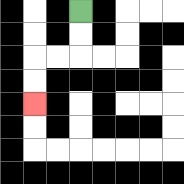{'start': '[3, 0]', 'end': '[1, 4]', 'path_directions': 'D,D,L,L,D,D', 'path_coordinates': '[[3, 0], [3, 1], [3, 2], [2, 2], [1, 2], [1, 3], [1, 4]]'}